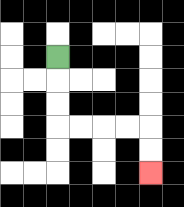{'start': '[2, 2]', 'end': '[6, 7]', 'path_directions': 'D,D,D,R,R,R,R,D,D', 'path_coordinates': '[[2, 2], [2, 3], [2, 4], [2, 5], [3, 5], [4, 5], [5, 5], [6, 5], [6, 6], [6, 7]]'}